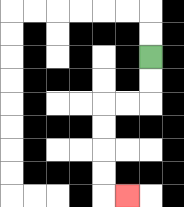{'start': '[6, 2]', 'end': '[5, 8]', 'path_directions': 'D,D,L,L,D,D,D,D,R', 'path_coordinates': '[[6, 2], [6, 3], [6, 4], [5, 4], [4, 4], [4, 5], [4, 6], [4, 7], [4, 8], [5, 8]]'}